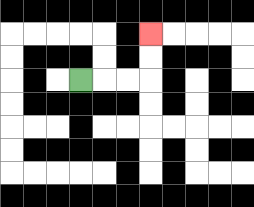{'start': '[3, 3]', 'end': '[6, 1]', 'path_directions': 'R,R,R,U,U', 'path_coordinates': '[[3, 3], [4, 3], [5, 3], [6, 3], [6, 2], [6, 1]]'}